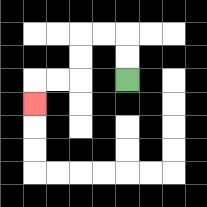{'start': '[5, 3]', 'end': '[1, 4]', 'path_directions': 'U,U,L,L,D,D,L,L,D', 'path_coordinates': '[[5, 3], [5, 2], [5, 1], [4, 1], [3, 1], [3, 2], [3, 3], [2, 3], [1, 3], [1, 4]]'}